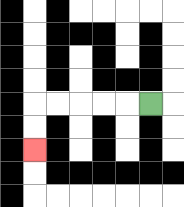{'start': '[6, 4]', 'end': '[1, 6]', 'path_directions': 'L,L,L,L,L,D,D', 'path_coordinates': '[[6, 4], [5, 4], [4, 4], [3, 4], [2, 4], [1, 4], [1, 5], [1, 6]]'}